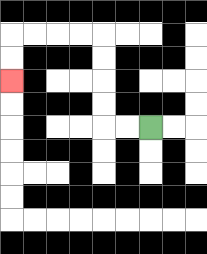{'start': '[6, 5]', 'end': '[0, 3]', 'path_directions': 'L,L,U,U,U,U,L,L,L,L,D,D', 'path_coordinates': '[[6, 5], [5, 5], [4, 5], [4, 4], [4, 3], [4, 2], [4, 1], [3, 1], [2, 1], [1, 1], [0, 1], [0, 2], [0, 3]]'}